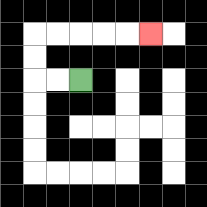{'start': '[3, 3]', 'end': '[6, 1]', 'path_directions': 'L,L,U,U,R,R,R,R,R', 'path_coordinates': '[[3, 3], [2, 3], [1, 3], [1, 2], [1, 1], [2, 1], [3, 1], [4, 1], [5, 1], [6, 1]]'}